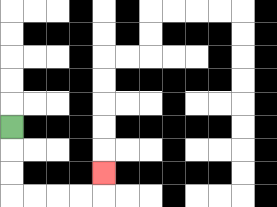{'start': '[0, 5]', 'end': '[4, 7]', 'path_directions': 'D,D,D,R,R,R,R,U', 'path_coordinates': '[[0, 5], [0, 6], [0, 7], [0, 8], [1, 8], [2, 8], [3, 8], [4, 8], [4, 7]]'}